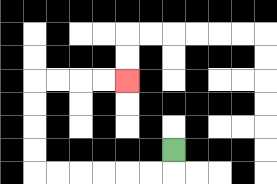{'start': '[7, 6]', 'end': '[5, 3]', 'path_directions': 'D,L,L,L,L,L,L,U,U,U,U,R,R,R,R', 'path_coordinates': '[[7, 6], [7, 7], [6, 7], [5, 7], [4, 7], [3, 7], [2, 7], [1, 7], [1, 6], [1, 5], [1, 4], [1, 3], [2, 3], [3, 3], [4, 3], [5, 3]]'}